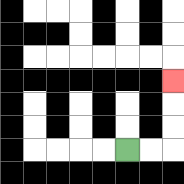{'start': '[5, 6]', 'end': '[7, 3]', 'path_directions': 'R,R,U,U,U', 'path_coordinates': '[[5, 6], [6, 6], [7, 6], [7, 5], [7, 4], [7, 3]]'}